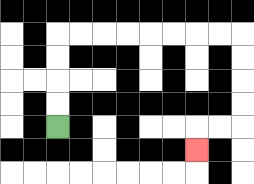{'start': '[2, 5]', 'end': '[8, 6]', 'path_directions': 'U,U,U,U,R,R,R,R,R,R,R,R,D,D,D,D,L,L,D', 'path_coordinates': '[[2, 5], [2, 4], [2, 3], [2, 2], [2, 1], [3, 1], [4, 1], [5, 1], [6, 1], [7, 1], [8, 1], [9, 1], [10, 1], [10, 2], [10, 3], [10, 4], [10, 5], [9, 5], [8, 5], [8, 6]]'}